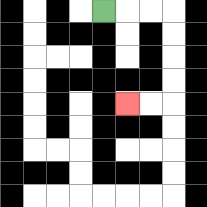{'start': '[4, 0]', 'end': '[5, 4]', 'path_directions': 'R,R,R,D,D,D,D,L,L', 'path_coordinates': '[[4, 0], [5, 0], [6, 0], [7, 0], [7, 1], [7, 2], [7, 3], [7, 4], [6, 4], [5, 4]]'}